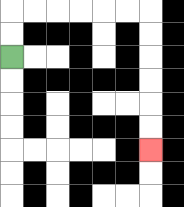{'start': '[0, 2]', 'end': '[6, 6]', 'path_directions': 'U,U,R,R,R,R,R,R,D,D,D,D,D,D', 'path_coordinates': '[[0, 2], [0, 1], [0, 0], [1, 0], [2, 0], [3, 0], [4, 0], [5, 0], [6, 0], [6, 1], [6, 2], [6, 3], [6, 4], [6, 5], [6, 6]]'}